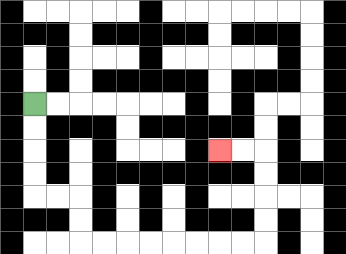{'start': '[1, 4]', 'end': '[9, 6]', 'path_directions': 'D,D,D,D,R,R,D,D,R,R,R,R,R,R,R,R,U,U,U,U,L,L', 'path_coordinates': '[[1, 4], [1, 5], [1, 6], [1, 7], [1, 8], [2, 8], [3, 8], [3, 9], [3, 10], [4, 10], [5, 10], [6, 10], [7, 10], [8, 10], [9, 10], [10, 10], [11, 10], [11, 9], [11, 8], [11, 7], [11, 6], [10, 6], [9, 6]]'}